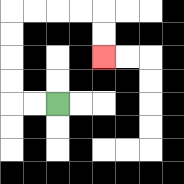{'start': '[2, 4]', 'end': '[4, 2]', 'path_directions': 'L,L,U,U,U,U,R,R,R,R,D,D', 'path_coordinates': '[[2, 4], [1, 4], [0, 4], [0, 3], [0, 2], [0, 1], [0, 0], [1, 0], [2, 0], [3, 0], [4, 0], [4, 1], [4, 2]]'}